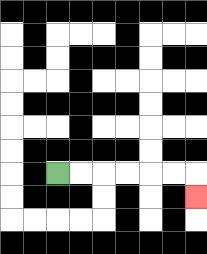{'start': '[2, 7]', 'end': '[8, 8]', 'path_directions': 'R,R,R,R,R,R,D', 'path_coordinates': '[[2, 7], [3, 7], [4, 7], [5, 7], [6, 7], [7, 7], [8, 7], [8, 8]]'}